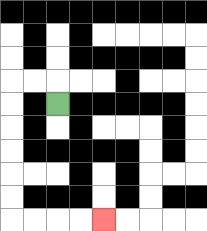{'start': '[2, 4]', 'end': '[4, 9]', 'path_directions': 'U,L,L,D,D,D,D,D,D,R,R,R,R', 'path_coordinates': '[[2, 4], [2, 3], [1, 3], [0, 3], [0, 4], [0, 5], [0, 6], [0, 7], [0, 8], [0, 9], [1, 9], [2, 9], [3, 9], [4, 9]]'}